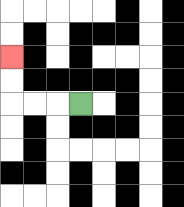{'start': '[3, 4]', 'end': '[0, 2]', 'path_directions': 'L,L,L,U,U', 'path_coordinates': '[[3, 4], [2, 4], [1, 4], [0, 4], [0, 3], [0, 2]]'}